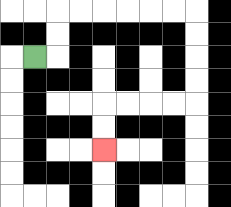{'start': '[1, 2]', 'end': '[4, 6]', 'path_directions': 'R,U,U,R,R,R,R,R,R,D,D,D,D,L,L,L,L,D,D', 'path_coordinates': '[[1, 2], [2, 2], [2, 1], [2, 0], [3, 0], [4, 0], [5, 0], [6, 0], [7, 0], [8, 0], [8, 1], [8, 2], [8, 3], [8, 4], [7, 4], [6, 4], [5, 4], [4, 4], [4, 5], [4, 6]]'}